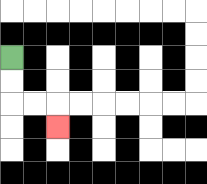{'start': '[0, 2]', 'end': '[2, 5]', 'path_directions': 'D,D,R,R,D', 'path_coordinates': '[[0, 2], [0, 3], [0, 4], [1, 4], [2, 4], [2, 5]]'}